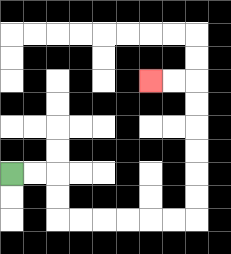{'start': '[0, 7]', 'end': '[6, 3]', 'path_directions': 'R,R,D,D,R,R,R,R,R,R,U,U,U,U,U,U,L,L', 'path_coordinates': '[[0, 7], [1, 7], [2, 7], [2, 8], [2, 9], [3, 9], [4, 9], [5, 9], [6, 9], [7, 9], [8, 9], [8, 8], [8, 7], [8, 6], [8, 5], [8, 4], [8, 3], [7, 3], [6, 3]]'}